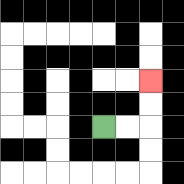{'start': '[4, 5]', 'end': '[6, 3]', 'path_directions': 'R,R,U,U', 'path_coordinates': '[[4, 5], [5, 5], [6, 5], [6, 4], [6, 3]]'}